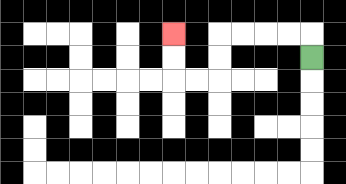{'start': '[13, 2]', 'end': '[7, 1]', 'path_directions': 'U,L,L,L,L,D,D,L,L,U,U', 'path_coordinates': '[[13, 2], [13, 1], [12, 1], [11, 1], [10, 1], [9, 1], [9, 2], [9, 3], [8, 3], [7, 3], [7, 2], [7, 1]]'}